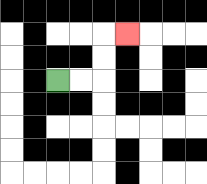{'start': '[2, 3]', 'end': '[5, 1]', 'path_directions': 'R,R,U,U,R', 'path_coordinates': '[[2, 3], [3, 3], [4, 3], [4, 2], [4, 1], [5, 1]]'}